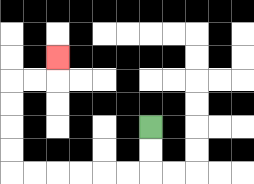{'start': '[6, 5]', 'end': '[2, 2]', 'path_directions': 'D,D,L,L,L,L,L,L,U,U,U,U,R,R,U', 'path_coordinates': '[[6, 5], [6, 6], [6, 7], [5, 7], [4, 7], [3, 7], [2, 7], [1, 7], [0, 7], [0, 6], [0, 5], [0, 4], [0, 3], [1, 3], [2, 3], [2, 2]]'}